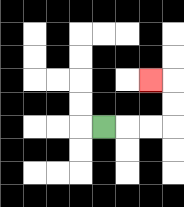{'start': '[4, 5]', 'end': '[6, 3]', 'path_directions': 'R,R,R,U,U,L', 'path_coordinates': '[[4, 5], [5, 5], [6, 5], [7, 5], [7, 4], [7, 3], [6, 3]]'}